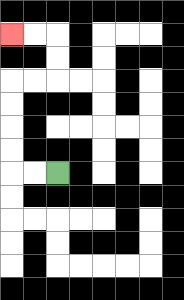{'start': '[2, 7]', 'end': '[0, 1]', 'path_directions': 'L,L,U,U,U,U,R,R,U,U,L,L', 'path_coordinates': '[[2, 7], [1, 7], [0, 7], [0, 6], [0, 5], [0, 4], [0, 3], [1, 3], [2, 3], [2, 2], [2, 1], [1, 1], [0, 1]]'}